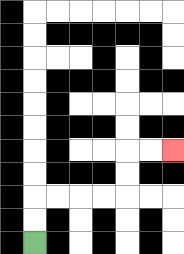{'start': '[1, 10]', 'end': '[7, 6]', 'path_directions': 'U,U,R,R,R,R,U,U,R,R', 'path_coordinates': '[[1, 10], [1, 9], [1, 8], [2, 8], [3, 8], [4, 8], [5, 8], [5, 7], [5, 6], [6, 6], [7, 6]]'}